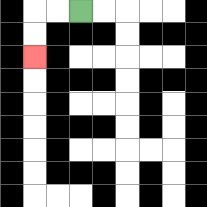{'start': '[3, 0]', 'end': '[1, 2]', 'path_directions': 'L,L,D,D', 'path_coordinates': '[[3, 0], [2, 0], [1, 0], [1, 1], [1, 2]]'}